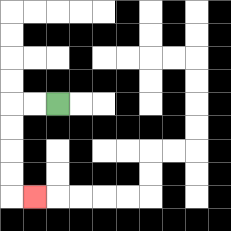{'start': '[2, 4]', 'end': '[1, 8]', 'path_directions': 'L,L,D,D,D,D,R', 'path_coordinates': '[[2, 4], [1, 4], [0, 4], [0, 5], [0, 6], [0, 7], [0, 8], [1, 8]]'}